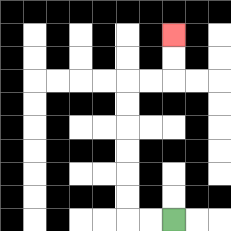{'start': '[7, 9]', 'end': '[7, 1]', 'path_directions': 'L,L,U,U,U,U,U,U,R,R,U,U', 'path_coordinates': '[[7, 9], [6, 9], [5, 9], [5, 8], [5, 7], [5, 6], [5, 5], [5, 4], [5, 3], [6, 3], [7, 3], [7, 2], [7, 1]]'}